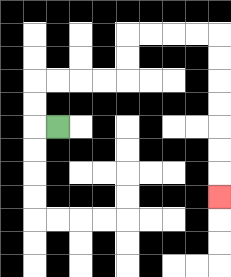{'start': '[2, 5]', 'end': '[9, 8]', 'path_directions': 'L,U,U,R,R,R,R,U,U,R,R,R,R,D,D,D,D,D,D,D', 'path_coordinates': '[[2, 5], [1, 5], [1, 4], [1, 3], [2, 3], [3, 3], [4, 3], [5, 3], [5, 2], [5, 1], [6, 1], [7, 1], [8, 1], [9, 1], [9, 2], [9, 3], [9, 4], [9, 5], [9, 6], [9, 7], [9, 8]]'}